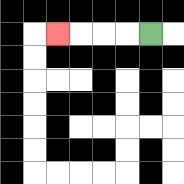{'start': '[6, 1]', 'end': '[2, 1]', 'path_directions': 'L,L,L,L', 'path_coordinates': '[[6, 1], [5, 1], [4, 1], [3, 1], [2, 1]]'}